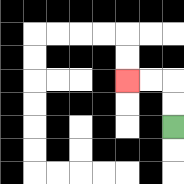{'start': '[7, 5]', 'end': '[5, 3]', 'path_directions': 'U,U,L,L', 'path_coordinates': '[[7, 5], [7, 4], [7, 3], [6, 3], [5, 3]]'}